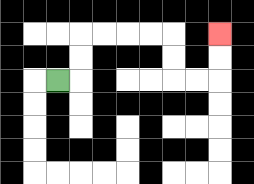{'start': '[2, 3]', 'end': '[9, 1]', 'path_directions': 'R,U,U,R,R,R,R,D,D,R,R,U,U', 'path_coordinates': '[[2, 3], [3, 3], [3, 2], [3, 1], [4, 1], [5, 1], [6, 1], [7, 1], [7, 2], [7, 3], [8, 3], [9, 3], [9, 2], [9, 1]]'}